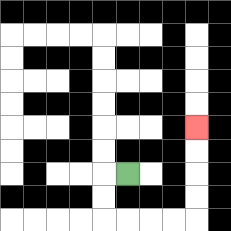{'start': '[5, 7]', 'end': '[8, 5]', 'path_directions': 'L,D,D,R,R,R,R,U,U,U,U', 'path_coordinates': '[[5, 7], [4, 7], [4, 8], [4, 9], [5, 9], [6, 9], [7, 9], [8, 9], [8, 8], [8, 7], [8, 6], [8, 5]]'}